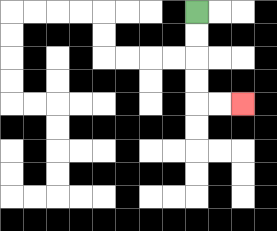{'start': '[8, 0]', 'end': '[10, 4]', 'path_directions': 'D,D,D,D,R,R', 'path_coordinates': '[[8, 0], [8, 1], [8, 2], [8, 3], [8, 4], [9, 4], [10, 4]]'}